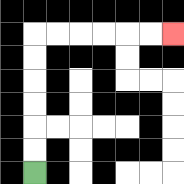{'start': '[1, 7]', 'end': '[7, 1]', 'path_directions': 'U,U,U,U,U,U,R,R,R,R,R,R', 'path_coordinates': '[[1, 7], [1, 6], [1, 5], [1, 4], [1, 3], [1, 2], [1, 1], [2, 1], [3, 1], [4, 1], [5, 1], [6, 1], [7, 1]]'}